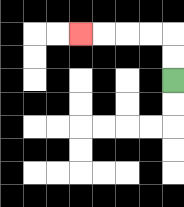{'start': '[7, 3]', 'end': '[3, 1]', 'path_directions': 'U,U,L,L,L,L', 'path_coordinates': '[[7, 3], [7, 2], [7, 1], [6, 1], [5, 1], [4, 1], [3, 1]]'}